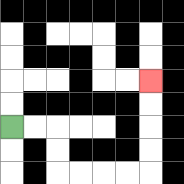{'start': '[0, 5]', 'end': '[6, 3]', 'path_directions': 'R,R,D,D,R,R,R,R,U,U,U,U', 'path_coordinates': '[[0, 5], [1, 5], [2, 5], [2, 6], [2, 7], [3, 7], [4, 7], [5, 7], [6, 7], [6, 6], [6, 5], [6, 4], [6, 3]]'}